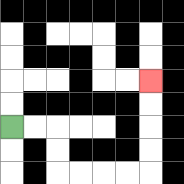{'start': '[0, 5]', 'end': '[6, 3]', 'path_directions': 'R,R,D,D,R,R,R,R,U,U,U,U', 'path_coordinates': '[[0, 5], [1, 5], [2, 5], [2, 6], [2, 7], [3, 7], [4, 7], [5, 7], [6, 7], [6, 6], [6, 5], [6, 4], [6, 3]]'}